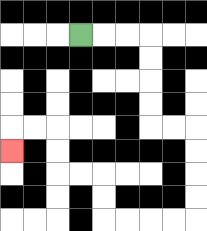{'start': '[3, 1]', 'end': '[0, 6]', 'path_directions': 'R,R,R,D,D,D,D,R,R,D,D,D,D,L,L,L,L,U,U,L,L,U,U,L,L,D', 'path_coordinates': '[[3, 1], [4, 1], [5, 1], [6, 1], [6, 2], [6, 3], [6, 4], [6, 5], [7, 5], [8, 5], [8, 6], [8, 7], [8, 8], [8, 9], [7, 9], [6, 9], [5, 9], [4, 9], [4, 8], [4, 7], [3, 7], [2, 7], [2, 6], [2, 5], [1, 5], [0, 5], [0, 6]]'}